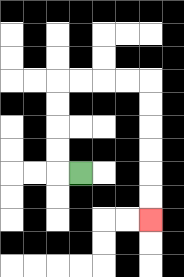{'start': '[3, 7]', 'end': '[6, 9]', 'path_directions': 'L,U,U,U,U,R,R,R,R,D,D,D,D,D,D', 'path_coordinates': '[[3, 7], [2, 7], [2, 6], [2, 5], [2, 4], [2, 3], [3, 3], [4, 3], [5, 3], [6, 3], [6, 4], [6, 5], [6, 6], [6, 7], [6, 8], [6, 9]]'}